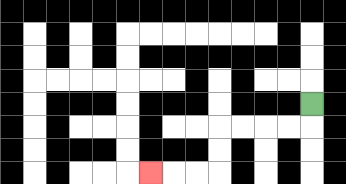{'start': '[13, 4]', 'end': '[6, 7]', 'path_directions': 'D,L,L,L,L,D,D,L,L,L', 'path_coordinates': '[[13, 4], [13, 5], [12, 5], [11, 5], [10, 5], [9, 5], [9, 6], [9, 7], [8, 7], [7, 7], [6, 7]]'}